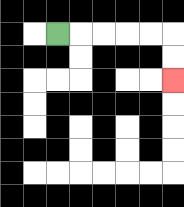{'start': '[2, 1]', 'end': '[7, 3]', 'path_directions': 'R,R,R,R,R,D,D', 'path_coordinates': '[[2, 1], [3, 1], [4, 1], [5, 1], [6, 1], [7, 1], [7, 2], [7, 3]]'}